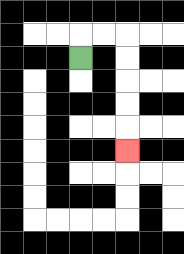{'start': '[3, 2]', 'end': '[5, 6]', 'path_directions': 'U,R,R,D,D,D,D,D', 'path_coordinates': '[[3, 2], [3, 1], [4, 1], [5, 1], [5, 2], [5, 3], [5, 4], [5, 5], [5, 6]]'}